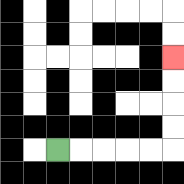{'start': '[2, 6]', 'end': '[7, 2]', 'path_directions': 'R,R,R,R,R,U,U,U,U', 'path_coordinates': '[[2, 6], [3, 6], [4, 6], [5, 6], [6, 6], [7, 6], [7, 5], [7, 4], [7, 3], [7, 2]]'}